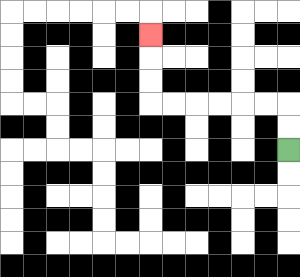{'start': '[12, 6]', 'end': '[6, 1]', 'path_directions': 'U,U,L,L,L,L,L,L,U,U,U', 'path_coordinates': '[[12, 6], [12, 5], [12, 4], [11, 4], [10, 4], [9, 4], [8, 4], [7, 4], [6, 4], [6, 3], [6, 2], [6, 1]]'}